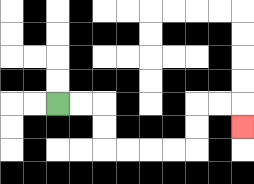{'start': '[2, 4]', 'end': '[10, 5]', 'path_directions': 'R,R,D,D,R,R,R,R,U,U,R,R,D', 'path_coordinates': '[[2, 4], [3, 4], [4, 4], [4, 5], [4, 6], [5, 6], [6, 6], [7, 6], [8, 6], [8, 5], [8, 4], [9, 4], [10, 4], [10, 5]]'}